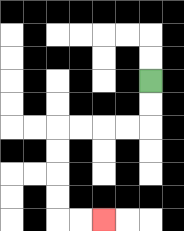{'start': '[6, 3]', 'end': '[4, 9]', 'path_directions': 'D,D,L,L,L,L,D,D,D,D,R,R', 'path_coordinates': '[[6, 3], [6, 4], [6, 5], [5, 5], [4, 5], [3, 5], [2, 5], [2, 6], [2, 7], [2, 8], [2, 9], [3, 9], [4, 9]]'}